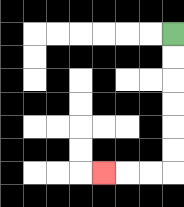{'start': '[7, 1]', 'end': '[4, 7]', 'path_directions': 'D,D,D,D,D,D,L,L,L', 'path_coordinates': '[[7, 1], [7, 2], [7, 3], [7, 4], [7, 5], [7, 6], [7, 7], [6, 7], [5, 7], [4, 7]]'}